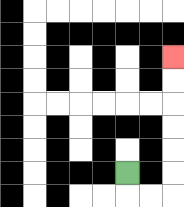{'start': '[5, 7]', 'end': '[7, 2]', 'path_directions': 'D,R,R,U,U,U,U,U,U', 'path_coordinates': '[[5, 7], [5, 8], [6, 8], [7, 8], [7, 7], [7, 6], [7, 5], [7, 4], [7, 3], [7, 2]]'}